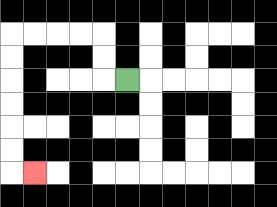{'start': '[5, 3]', 'end': '[1, 7]', 'path_directions': 'L,U,U,L,L,L,L,D,D,D,D,D,D,R', 'path_coordinates': '[[5, 3], [4, 3], [4, 2], [4, 1], [3, 1], [2, 1], [1, 1], [0, 1], [0, 2], [0, 3], [0, 4], [0, 5], [0, 6], [0, 7], [1, 7]]'}